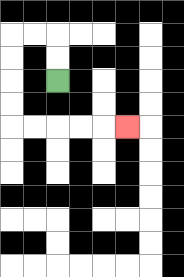{'start': '[2, 3]', 'end': '[5, 5]', 'path_directions': 'U,U,L,L,D,D,D,D,R,R,R,R,R', 'path_coordinates': '[[2, 3], [2, 2], [2, 1], [1, 1], [0, 1], [0, 2], [0, 3], [0, 4], [0, 5], [1, 5], [2, 5], [3, 5], [4, 5], [5, 5]]'}